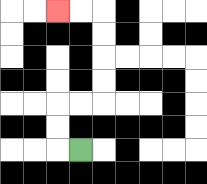{'start': '[3, 6]', 'end': '[2, 0]', 'path_directions': 'L,U,U,R,R,U,U,U,U,L,L', 'path_coordinates': '[[3, 6], [2, 6], [2, 5], [2, 4], [3, 4], [4, 4], [4, 3], [4, 2], [4, 1], [4, 0], [3, 0], [2, 0]]'}